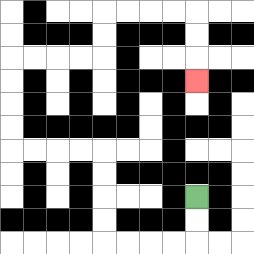{'start': '[8, 8]', 'end': '[8, 3]', 'path_directions': 'D,D,L,L,L,L,U,U,U,U,L,L,L,L,U,U,U,U,R,R,R,R,U,U,R,R,R,R,D,D,D', 'path_coordinates': '[[8, 8], [8, 9], [8, 10], [7, 10], [6, 10], [5, 10], [4, 10], [4, 9], [4, 8], [4, 7], [4, 6], [3, 6], [2, 6], [1, 6], [0, 6], [0, 5], [0, 4], [0, 3], [0, 2], [1, 2], [2, 2], [3, 2], [4, 2], [4, 1], [4, 0], [5, 0], [6, 0], [7, 0], [8, 0], [8, 1], [8, 2], [8, 3]]'}